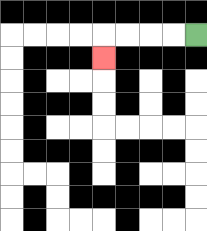{'start': '[8, 1]', 'end': '[4, 2]', 'path_directions': 'L,L,L,L,D', 'path_coordinates': '[[8, 1], [7, 1], [6, 1], [5, 1], [4, 1], [4, 2]]'}